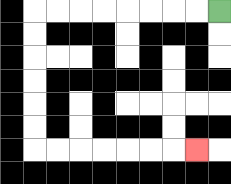{'start': '[9, 0]', 'end': '[8, 6]', 'path_directions': 'L,L,L,L,L,L,L,L,D,D,D,D,D,D,R,R,R,R,R,R,R', 'path_coordinates': '[[9, 0], [8, 0], [7, 0], [6, 0], [5, 0], [4, 0], [3, 0], [2, 0], [1, 0], [1, 1], [1, 2], [1, 3], [1, 4], [1, 5], [1, 6], [2, 6], [3, 6], [4, 6], [5, 6], [6, 6], [7, 6], [8, 6]]'}